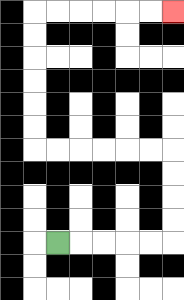{'start': '[2, 10]', 'end': '[7, 0]', 'path_directions': 'R,R,R,R,R,U,U,U,U,L,L,L,L,L,L,U,U,U,U,U,U,R,R,R,R,R,R', 'path_coordinates': '[[2, 10], [3, 10], [4, 10], [5, 10], [6, 10], [7, 10], [7, 9], [7, 8], [7, 7], [7, 6], [6, 6], [5, 6], [4, 6], [3, 6], [2, 6], [1, 6], [1, 5], [1, 4], [1, 3], [1, 2], [1, 1], [1, 0], [2, 0], [3, 0], [4, 0], [5, 0], [6, 0], [7, 0]]'}